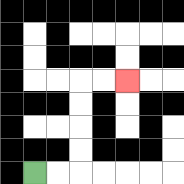{'start': '[1, 7]', 'end': '[5, 3]', 'path_directions': 'R,R,U,U,U,U,R,R', 'path_coordinates': '[[1, 7], [2, 7], [3, 7], [3, 6], [3, 5], [3, 4], [3, 3], [4, 3], [5, 3]]'}